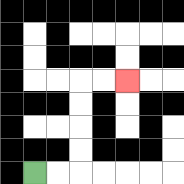{'start': '[1, 7]', 'end': '[5, 3]', 'path_directions': 'R,R,U,U,U,U,R,R', 'path_coordinates': '[[1, 7], [2, 7], [3, 7], [3, 6], [3, 5], [3, 4], [3, 3], [4, 3], [5, 3]]'}